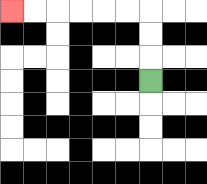{'start': '[6, 3]', 'end': '[0, 0]', 'path_directions': 'U,U,U,L,L,L,L,L,L', 'path_coordinates': '[[6, 3], [6, 2], [6, 1], [6, 0], [5, 0], [4, 0], [3, 0], [2, 0], [1, 0], [0, 0]]'}